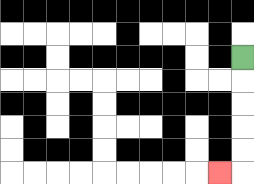{'start': '[10, 2]', 'end': '[9, 7]', 'path_directions': 'D,D,D,D,D,L', 'path_coordinates': '[[10, 2], [10, 3], [10, 4], [10, 5], [10, 6], [10, 7], [9, 7]]'}